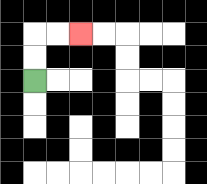{'start': '[1, 3]', 'end': '[3, 1]', 'path_directions': 'U,U,R,R', 'path_coordinates': '[[1, 3], [1, 2], [1, 1], [2, 1], [3, 1]]'}